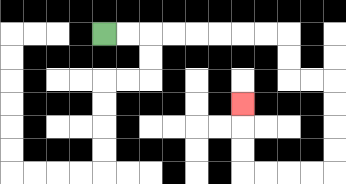{'start': '[4, 1]', 'end': '[10, 4]', 'path_directions': 'R,R,R,R,R,R,R,R,D,D,R,R,D,D,D,D,L,L,L,L,U,U,U', 'path_coordinates': '[[4, 1], [5, 1], [6, 1], [7, 1], [8, 1], [9, 1], [10, 1], [11, 1], [12, 1], [12, 2], [12, 3], [13, 3], [14, 3], [14, 4], [14, 5], [14, 6], [14, 7], [13, 7], [12, 7], [11, 7], [10, 7], [10, 6], [10, 5], [10, 4]]'}